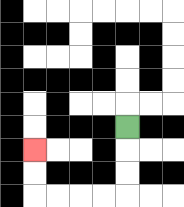{'start': '[5, 5]', 'end': '[1, 6]', 'path_directions': 'D,D,D,L,L,L,L,U,U', 'path_coordinates': '[[5, 5], [5, 6], [5, 7], [5, 8], [4, 8], [3, 8], [2, 8], [1, 8], [1, 7], [1, 6]]'}